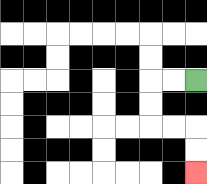{'start': '[8, 3]', 'end': '[8, 7]', 'path_directions': 'L,L,D,D,R,R,D,D', 'path_coordinates': '[[8, 3], [7, 3], [6, 3], [6, 4], [6, 5], [7, 5], [8, 5], [8, 6], [8, 7]]'}